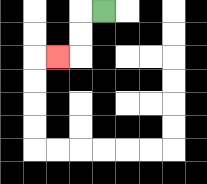{'start': '[4, 0]', 'end': '[2, 2]', 'path_directions': 'L,D,D,L', 'path_coordinates': '[[4, 0], [3, 0], [3, 1], [3, 2], [2, 2]]'}